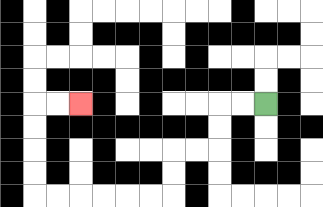{'start': '[11, 4]', 'end': '[3, 4]', 'path_directions': 'L,L,D,D,L,L,D,D,L,L,L,L,L,L,U,U,U,U,R,R', 'path_coordinates': '[[11, 4], [10, 4], [9, 4], [9, 5], [9, 6], [8, 6], [7, 6], [7, 7], [7, 8], [6, 8], [5, 8], [4, 8], [3, 8], [2, 8], [1, 8], [1, 7], [1, 6], [1, 5], [1, 4], [2, 4], [3, 4]]'}